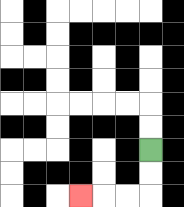{'start': '[6, 6]', 'end': '[3, 8]', 'path_directions': 'D,D,L,L,L', 'path_coordinates': '[[6, 6], [6, 7], [6, 8], [5, 8], [4, 8], [3, 8]]'}